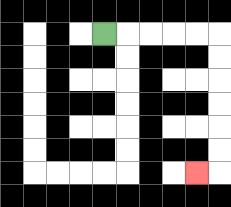{'start': '[4, 1]', 'end': '[8, 7]', 'path_directions': 'R,R,R,R,R,D,D,D,D,D,D,L', 'path_coordinates': '[[4, 1], [5, 1], [6, 1], [7, 1], [8, 1], [9, 1], [9, 2], [9, 3], [9, 4], [9, 5], [9, 6], [9, 7], [8, 7]]'}